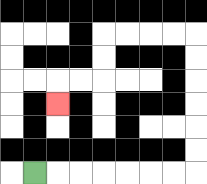{'start': '[1, 7]', 'end': '[2, 4]', 'path_directions': 'R,R,R,R,R,R,R,U,U,U,U,U,U,L,L,L,L,D,D,L,L,D', 'path_coordinates': '[[1, 7], [2, 7], [3, 7], [4, 7], [5, 7], [6, 7], [7, 7], [8, 7], [8, 6], [8, 5], [8, 4], [8, 3], [8, 2], [8, 1], [7, 1], [6, 1], [5, 1], [4, 1], [4, 2], [4, 3], [3, 3], [2, 3], [2, 4]]'}